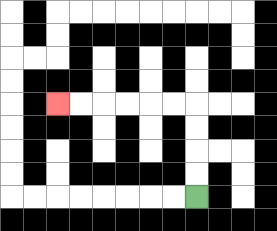{'start': '[8, 8]', 'end': '[2, 4]', 'path_directions': 'U,U,U,U,L,L,L,L,L,L', 'path_coordinates': '[[8, 8], [8, 7], [8, 6], [8, 5], [8, 4], [7, 4], [6, 4], [5, 4], [4, 4], [3, 4], [2, 4]]'}